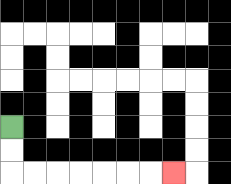{'start': '[0, 5]', 'end': '[7, 7]', 'path_directions': 'D,D,R,R,R,R,R,R,R', 'path_coordinates': '[[0, 5], [0, 6], [0, 7], [1, 7], [2, 7], [3, 7], [4, 7], [5, 7], [6, 7], [7, 7]]'}